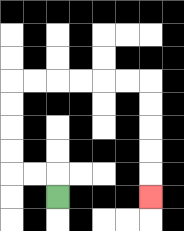{'start': '[2, 8]', 'end': '[6, 8]', 'path_directions': 'U,L,L,U,U,U,U,R,R,R,R,R,R,D,D,D,D,D', 'path_coordinates': '[[2, 8], [2, 7], [1, 7], [0, 7], [0, 6], [0, 5], [0, 4], [0, 3], [1, 3], [2, 3], [3, 3], [4, 3], [5, 3], [6, 3], [6, 4], [6, 5], [6, 6], [6, 7], [6, 8]]'}